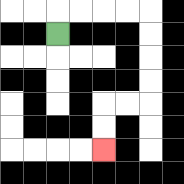{'start': '[2, 1]', 'end': '[4, 6]', 'path_directions': 'U,R,R,R,R,D,D,D,D,L,L,D,D', 'path_coordinates': '[[2, 1], [2, 0], [3, 0], [4, 0], [5, 0], [6, 0], [6, 1], [6, 2], [6, 3], [6, 4], [5, 4], [4, 4], [4, 5], [4, 6]]'}